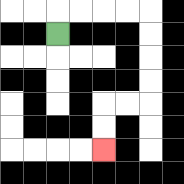{'start': '[2, 1]', 'end': '[4, 6]', 'path_directions': 'U,R,R,R,R,D,D,D,D,L,L,D,D', 'path_coordinates': '[[2, 1], [2, 0], [3, 0], [4, 0], [5, 0], [6, 0], [6, 1], [6, 2], [6, 3], [6, 4], [5, 4], [4, 4], [4, 5], [4, 6]]'}